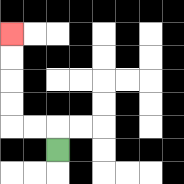{'start': '[2, 6]', 'end': '[0, 1]', 'path_directions': 'U,L,L,U,U,U,U', 'path_coordinates': '[[2, 6], [2, 5], [1, 5], [0, 5], [0, 4], [0, 3], [0, 2], [0, 1]]'}